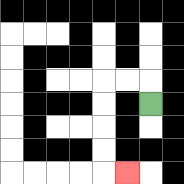{'start': '[6, 4]', 'end': '[5, 7]', 'path_directions': 'U,L,L,D,D,D,D,R', 'path_coordinates': '[[6, 4], [6, 3], [5, 3], [4, 3], [4, 4], [4, 5], [4, 6], [4, 7], [5, 7]]'}